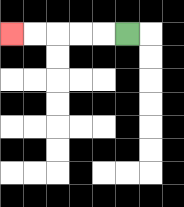{'start': '[5, 1]', 'end': '[0, 1]', 'path_directions': 'L,L,L,L,L', 'path_coordinates': '[[5, 1], [4, 1], [3, 1], [2, 1], [1, 1], [0, 1]]'}